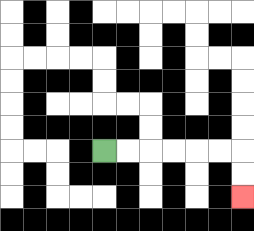{'start': '[4, 6]', 'end': '[10, 8]', 'path_directions': 'R,R,R,R,R,R,D,D', 'path_coordinates': '[[4, 6], [5, 6], [6, 6], [7, 6], [8, 6], [9, 6], [10, 6], [10, 7], [10, 8]]'}